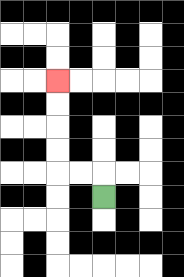{'start': '[4, 8]', 'end': '[2, 3]', 'path_directions': 'U,L,L,U,U,U,U', 'path_coordinates': '[[4, 8], [4, 7], [3, 7], [2, 7], [2, 6], [2, 5], [2, 4], [2, 3]]'}